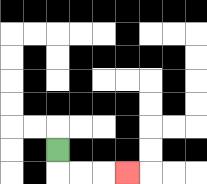{'start': '[2, 6]', 'end': '[5, 7]', 'path_directions': 'D,R,R,R', 'path_coordinates': '[[2, 6], [2, 7], [3, 7], [4, 7], [5, 7]]'}